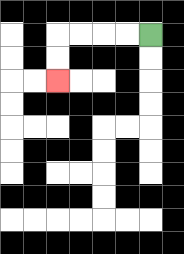{'start': '[6, 1]', 'end': '[2, 3]', 'path_directions': 'L,L,L,L,D,D', 'path_coordinates': '[[6, 1], [5, 1], [4, 1], [3, 1], [2, 1], [2, 2], [2, 3]]'}